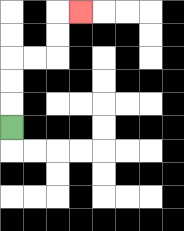{'start': '[0, 5]', 'end': '[3, 0]', 'path_directions': 'U,U,U,R,R,U,U,R', 'path_coordinates': '[[0, 5], [0, 4], [0, 3], [0, 2], [1, 2], [2, 2], [2, 1], [2, 0], [3, 0]]'}